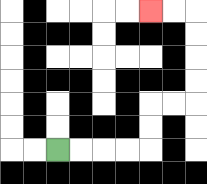{'start': '[2, 6]', 'end': '[6, 0]', 'path_directions': 'R,R,R,R,U,U,R,R,U,U,U,U,L,L', 'path_coordinates': '[[2, 6], [3, 6], [4, 6], [5, 6], [6, 6], [6, 5], [6, 4], [7, 4], [8, 4], [8, 3], [8, 2], [8, 1], [8, 0], [7, 0], [6, 0]]'}